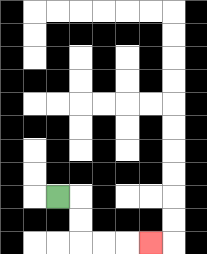{'start': '[2, 8]', 'end': '[6, 10]', 'path_directions': 'R,D,D,R,R,R', 'path_coordinates': '[[2, 8], [3, 8], [3, 9], [3, 10], [4, 10], [5, 10], [6, 10]]'}